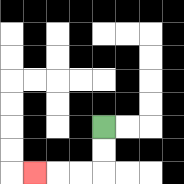{'start': '[4, 5]', 'end': '[1, 7]', 'path_directions': 'D,D,L,L,L', 'path_coordinates': '[[4, 5], [4, 6], [4, 7], [3, 7], [2, 7], [1, 7]]'}